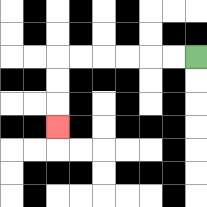{'start': '[8, 2]', 'end': '[2, 5]', 'path_directions': 'L,L,L,L,L,L,D,D,D', 'path_coordinates': '[[8, 2], [7, 2], [6, 2], [5, 2], [4, 2], [3, 2], [2, 2], [2, 3], [2, 4], [2, 5]]'}